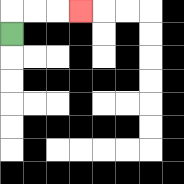{'start': '[0, 1]', 'end': '[3, 0]', 'path_directions': 'U,R,R,R', 'path_coordinates': '[[0, 1], [0, 0], [1, 0], [2, 0], [3, 0]]'}